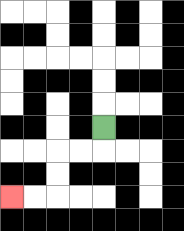{'start': '[4, 5]', 'end': '[0, 8]', 'path_directions': 'D,L,L,D,D,L,L', 'path_coordinates': '[[4, 5], [4, 6], [3, 6], [2, 6], [2, 7], [2, 8], [1, 8], [0, 8]]'}